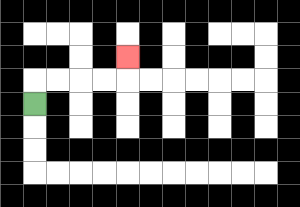{'start': '[1, 4]', 'end': '[5, 2]', 'path_directions': 'U,R,R,R,R,U', 'path_coordinates': '[[1, 4], [1, 3], [2, 3], [3, 3], [4, 3], [5, 3], [5, 2]]'}